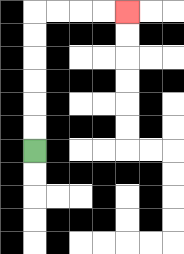{'start': '[1, 6]', 'end': '[5, 0]', 'path_directions': 'U,U,U,U,U,U,R,R,R,R', 'path_coordinates': '[[1, 6], [1, 5], [1, 4], [1, 3], [1, 2], [1, 1], [1, 0], [2, 0], [3, 0], [4, 0], [5, 0]]'}